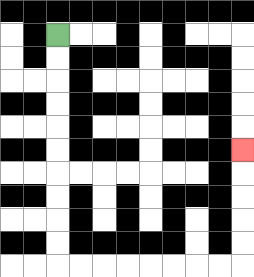{'start': '[2, 1]', 'end': '[10, 6]', 'path_directions': 'D,D,D,D,D,D,D,D,D,D,R,R,R,R,R,R,R,R,U,U,U,U,U', 'path_coordinates': '[[2, 1], [2, 2], [2, 3], [2, 4], [2, 5], [2, 6], [2, 7], [2, 8], [2, 9], [2, 10], [2, 11], [3, 11], [4, 11], [5, 11], [6, 11], [7, 11], [8, 11], [9, 11], [10, 11], [10, 10], [10, 9], [10, 8], [10, 7], [10, 6]]'}